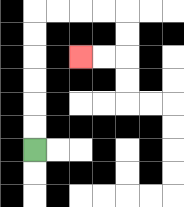{'start': '[1, 6]', 'end': '[3, 2]', 'path_directions': 'U,U,U,U,U,U,R,R,R,R,D,D,L,L', 'path_coordinates': '[[1, 6], [1, 5], [1, 4], [1, 3], [1, 2], [1, 1], [1, 0], [2, 0], [3, 0], [4, 0], [5, 0], [5, 1], [5, 2], [4, 2], [3, 2]]'}